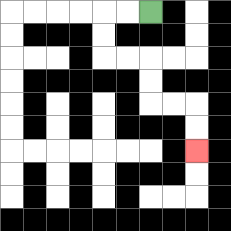{'start': '[6, 0]', 'end': '[8, 6]', 'path_directions': 'L,L,D,D,R,R,D,D,R,R,D,D', 'path_coordinates': '[[6, 0], [5, 0], [4, 0], [4, 1], [4, 2], [5, 2], [6, 2], [6, 3], [6, 4], [7, 4], [8, 4], [8, 5], [8, 6]]'}